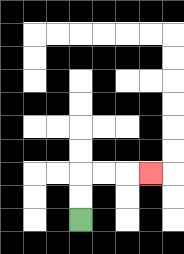{'start': '[3, 9]', 'end': '[6, 7]', 'path_directions': 'U,U,R,R,R', 'path_coordinates': '[[3, 9], [3, 8], [3, 7], [4, 7], [5, 7], [6, 7]]'}